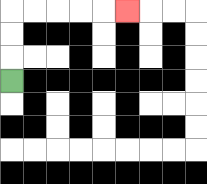{'start': '[0, 3]', 'end': '[5, 0]', 'path_directions': 'U,U,U,R,R,R,R,R', 'path_coordinates': '[[0, 3], [0, 2], [0, 1], [0, 0], [1, 0], [2, 0], [3, 0], [4, 0], [5, 0]]'}